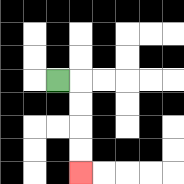{'start': '[2, 3]', 'end': '[3, 7]', 'path_directions': 'R,D,D,D,D', 'path_coordinates': '[[2, 3], [3, 3], [3, 4], [3, 5], [3, 6], [3, 7]]'}